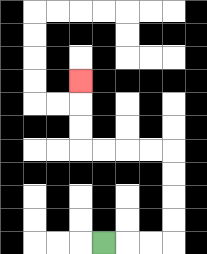{'start': '[4, 10]', 'end': '[3, 3]', 'path_directions': 'R,R,R,U,U,U,U,L,L,L,L,U,U,U', 'path_coordinates': '[[4, 10], [5, 10], [6, 10], [7, 10], [7, 9], [7, 8], [7, 7], [7, 6], [6, 6], [5, 6], [4, 6], [3, 6], [3, 5], [3, 4], [3, 3]]'}